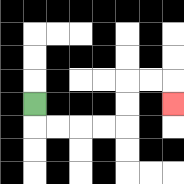{'start': '[1, 4]', 'end': '[7, 4]', 'path_directions': 'D,R,R,R,R,U,U,R,R,D', 'path_coordinates': '[[1, 4], [1, 5], [2, 5], [3, 5], [4, 5], [5, 5], [5, 4], [5, 3], [6, 3], [7, 3], [7, 4]]'}